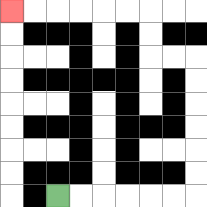{'start': '[2, 8]', 'end': '[0, 0]', 'path_directions': 'R,R,R,R,R,R,U,U,U,U,U,U,L,L,U,U,L,L,L,L,L,L', 'path_coordinates': '[[2, 8], [3, 8], [4, 8], [5, 8], [6, 8], [7, 8], [8, 8], [8, 7], [8, 6], [8, 5], [8, 4], [8, 3], [8, 2], [7, 2], [6, 2], [6, 1], [6, 0], [5, 0], [4, 0], [3, 0], [2, 0], [1, 0], [0, 0]]'}